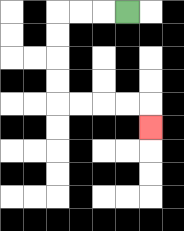{'start': '[5, 0]', 'end': '[6, 5]', 'path_directions': 'L,L,L,D,D,D,D,R,R,R,R,D', 'path_coordinates': '[[5, 0], [4, 0], [3, 0], [2, 0], [2, 1], [2, 2], [2, 3], [2, 4], [3, 4], [4, 4], [5, 4], [6, 4], [6, 5]]'}